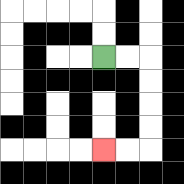{'start': '[4, 2]', 'end': '[4, 6]', 'path_directions': 'R,R,D,D,D,D,L,L', 'path_coordinates': '[[4, 2], [5, 2], [6, 2], [6, 3], [6, 4], [6, 5], [6, 6], [5, 6], [4, 6]]'}